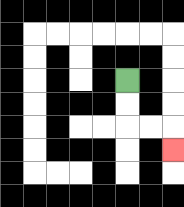{'start': '[5, 3]', 'end': '[7, 6]', 'path_directions': 'D,D,R,R,D', 'path_coordinates': '[[5, 3], [5, 4], [5, 5], [6, 5], [7, 5], [7, 6]]'}